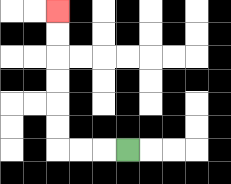{'start': '[5, 6]', 'end': '[2, 0]', 'path_directions': 'L,L,L,U,U,U,U,U,U', 'path_coordinates': '[[5, 6], [4, 6], [3, 6], [2, 6], [2, 5], [2, 4], [2, 3], [2, 2], [2, 1], [2, 0]]'}